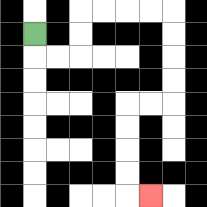{'start': '[1, 1]', 'end': '[6, 8]', 'path_directions': 'D,R,R,U,U,R,R,R,R,D,D,D,D,L,L,D,D,D,D,R', 'path_coordinates': '[[1, 1], [1, 2], [2, 2], [3, 2], [3, 1], [3, 0], [4, 0], [5, 0], [6, 0], [7, 0], [7, 1], [7, 2], [7, 3], [7, 4], [6, 4], [5, 4], [5, 5], [5, 6], [5, 7], [5, 8], [6, 8]]'}